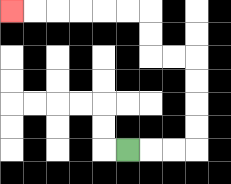{'start': '[5, 6]', 'end': '[0, 0]', 'path_directions': 'R,R,R,U,U,U,U,L,L,U,U,L,L,L,L,L,L', 'path_coordinates': '[[5, 6], [6, 6], [7, 6], [8, 6], [8, 5], [8, 4], [8, 3], [8, 2], [7, 2], [6, 2], [6, 1], [6, 0], [5, 0], [4, 0], [3, 0], [2, 0], [1, 0], [0, 0]]'}